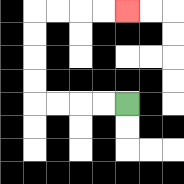{'start': '[5, 4]', 'end': '[5, 0]', 'path_directions': 'L,L,L,L,U,U,U,U,R,R,R,R', 'path_coordinates': '[[5, 4], [4, 4], [3, 4], [2, 4], [1, 4], [1, 3], [1, 2], [1, 1], [1, 0], [2, 0], [3, 0], [4, 0], [5, 0]]'}